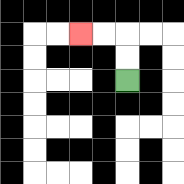{'start': '[5, 3]', 'end': '[3, 1]', 'path_directions': 'U,U,L,L', 'path_coordinates': '[[5, 3], [5, 2], [5, 1], [4, 1], [3, 1]]'}